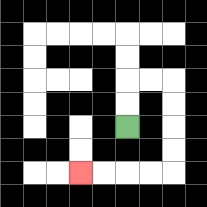{'start': '[5, 5]', 'end': '[3, 7]', 'path_directions': 'U,U,R,R,D,D,D,D,L,L,L,L', 'path_coordinates': '[[5, 5], [5, 4], [5, 3], [6, 3], [7, 3], [7, 4], [7, 5], [7, 6], [7, 7], [6, 7], [5, 7], [4, 7], [3, 7]]'}